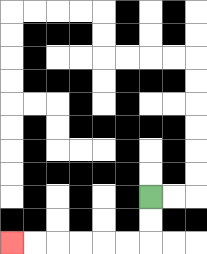{'start': '[6, 8]', 'end': '[0, 10]', 'path_directions': 'D,D,L,L,L,L,L,L', 'path_coordinates': '[[6, 8], [6, 9], [6, 10], [5, 10], [4, 10], [3, 10], [2, 10], [1, 10], [0, 10]]'}